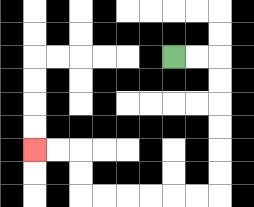{'start': '[7, 2]', 'end': '[1, 6]', 'path_directions': 'R,R,D,D,D,D,D,D,L,L,L,L,L,L,U,U,L,L', 'path_coordinates': '[[7, 2], [8, 2], [9, 2], [9, 3], [9, 4], [9, 5], [9, 6], [9, 7], [9, 8], [8, 8], [7, 8], [6, 8], [5, 8], [4, 8], [3, 8], [3, 7], [3, 6], [2, 6], [1, 6]]'}